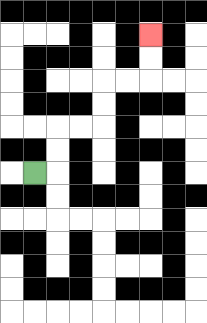{'start': '[1, 7]', 'end': '[6, 1]', 'path_directions': 'R,U,U,R,R,U,U,R,R,U,U', 'path_coordinates': '[[1, 7], [2, 7], [2, 6], [2, 5], [3, 5], [4, 5], [4, 4], [4, 3], [5, 3], [6, 3], [6, 2], [6, 1]]'}